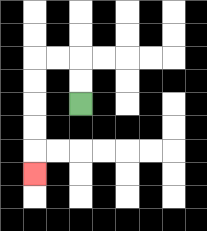{'start': '[3, 4]', 'end': '[1, 7]', 'path_directions': 'U,U,L,L,D,D,D,D,D', 'path_coordinates': '[[3, 4], [3, 3], [3, 2], [2, 2], [1, 2], [1, 3], [1, 4], [1, 5], [1, 6], [1, 7]]'}